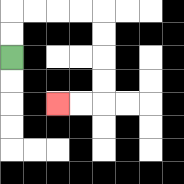{'start': '[0, 2]', 'end': '[2, 4]', 'path_directions': 'U,U,R,R,R,R,D,D,D,D,L,L', 'path_coordinates': '[[0, 2], [0, 1], [0, 0], [1, 0], [2, 0], [3, 0], [4, 0], [4, 1], [4, 2], [4, 3], [4, 4], [3, 4], [2, 4]]'}